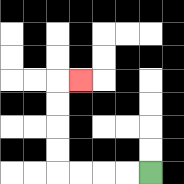{'start': '[6, 7]', 'end': '[3, 3]', 'path_directions': 'L,L,L,L,U,U,U,U,R', 'path_coordinates': '[[6, 7], [5, 7], [4, 7], [3, 7], [2, 7], [2, 6], [2, 5], [2, 4], [2, 3], [3, 3]]'}